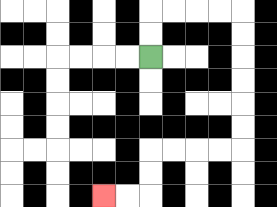{'start': '[6, 2]', 'end': '[4, 8]', 'path_directions': 'U,U,R,R,R,R,D,D,D,D,D,D,L,L,L,L,D,D,L,L', 'path_coordinates': '[[6, 2], [6, 1], [6, 0], [7, 0], [8, 0], [9, 0], [10, 0], [10, 1], [10, 2], [10, 3], [10, 4], [10, 5], [10, 6], [9, 6], [8, 6], [7, 6], [6, 6], [6, 7], [6, 8], [5, 8], [4, 8]]'}